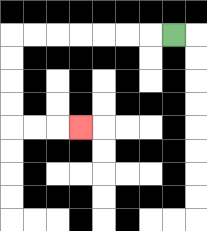{'start': '[7, 1]', 'end': '[3, 5]', 'path_directions': 'L,L,L,L,L,L,L,D,D,D,D,R,R,R', 'path_coordinates': '[[7, 1], [6, 1], [5, 1], [4, 1], [3, 1], [2, 1], [1, 1], [0, 1], [0, 2], [0, 3], [0, 4], [0, 5], [1, 5], [2, 5], [3, 5]]'}